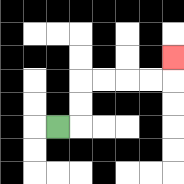{'start': '[2, 5]', 'end': '[7, 2]', 'path_directions': 'R,U,U,R,R,R,R,U', 'path_coordinates': '[[2, 5], [3, 5], [3, 4], [3, 3], [4, 3], [5, 3], [6, 3], [7, 3], [7, 2]]'}